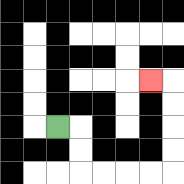{'start': '[2, 5]', 'end': '[6, 3]', 'path_directions': 'R,D,D,R,R,R,R,U,U,U,U,L', 'path_coordinates': '[[2, 5], [3, 5], [3, 6], [3, 7], [4, 7], [5, 7], [6, 7], [7, 7], [7, 6], [7, 5], [7, 4], [7, 3], [6, 3]]'}